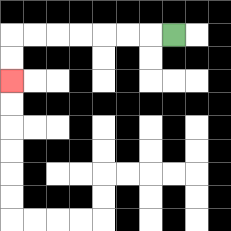{'start': '[7, 1]', 'end': '[0, 3]', 'path_directions': 'L,L,L,L,L,L,L,D,D', 'path_coordinates': '[[7, 1], [6, 1], [5, 1], [4, 1], [3, 1], [2, 1], [1, 1], [0, 1], [0, 2], [0, 3]]'}